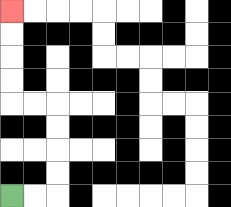{'start': '[0, 8]', 'end': '[0, 0]', 'path_directions': 'R,R,U,U,U,U,L,L,U,U,U,U', 'path_coordinates': '[[0, 8], [1, 8], [2, 8], [2, 7], [2, 6], [2, 5], [2, 4], [1, 4], [0, 4], [0, 3], [0, 2], [0, 1], [0, 0]]'}